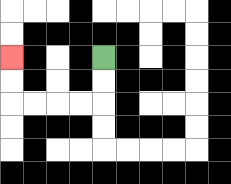{'start': '[4, 2]', 'end': '[0, 2]', 'path_directions': 'D,D,L,L,L,L,U,U', 'path_coordinates': '[[4, 2], [4, 3], [4, 4], [3, 4], [2, 4], [1, 4], [0, 4], [0, 3], [0, 2]]'}